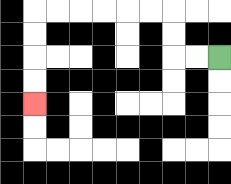{'start': '[9, 2]', 'end': '[1, 4]', 'path_directions': 'L,L,U,U,L,L,L,L,L,L,D,D,D,D', 'path_coordinates': '[[9, 2], [8, 2], [7, 2], [7, 1], [7, 0], [6, 0], [5, 0], [4, 0], [3, 0], [2, 0], [1, 0], [1, 1], [1, 2], [1, 3], [1, 4]]'}